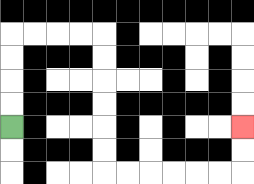{'start': '[0, 5]', 'end': '[10, 5]', 'path_directions': 'U,U,U,U,R,R,R,R,D,D,D,D,D,D,R,R,R,R,R,R,U,U', 'path_coordinates': '[[0, 5], [0, 4], [0, 3], [0, 2], [0, 1], [1, 1], [2, 1], [3, 1], [4, 1], [4, 2], [4, 3], [4, 4], [4, 5], [4, 6], [4, 7], [5, 7], [6, 7], [7, 7], [8, 7], [9, 7], [10, 7], [10, 6], [10, 5]]'}